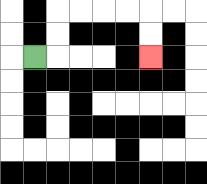{'start': '[1, 2]', 'end': '[6, 2]', 'path_directions': 'R,U,U,R,R,R,R,D,D', 'path_coordinates': '[[1, 2], [2, 2], [2, 1], [2, 0], [3, 0], [4, 0], [5, 0], [6, 0], [6, 1], [6, 2]]'}